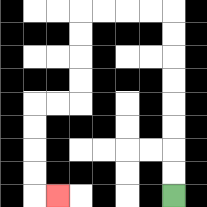{'start': '[7, 8]', 'end': '[2, 8]', 'path_directions': 'U,U,U,U,U,U,U,U,L,L,L,L,D,D,D,D,L,L,D,D,D,D,R', 'path_coordinates': '[[7, 8], [7, 7], [7, 6], [7, 5], [7, 4], [7, 3], [7, 2], [7, 1], [7, 0], [6, 0], [5, 0], [4, 0], [3, 0], [3, 1], [3, 2], [3, 3], [3, 4], [2, 4], [1, 4], [1, 5], [1, 6], [1, 7], [1, 8], [2, 8]]'}